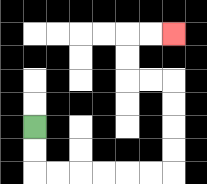{'start': '[1, 5]', 'end': '[7, 1]', 'path_directions': 'D,D,R,R,R,R,R,R,U,U,U,U,L,L,U,U,R,R', 'path_coordinates': '[[1, 5], [1, 6], [1, 7], [2, 7], [3, 7], [4, 7], [5, 7], [6, 7], [7, 7], [7, 6], [7, 5], [7, 4], [7, 3], [6, 3], [5, 3], [5, 2], [5, 1], [6, 1], [7, 1]]'}